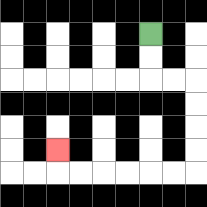{'start': '[6, 1]', 'end': '[2, 6]', 'path_directions': 'D,D,R,R,D,D,D,D,L,L,L,L,L,L,U', 'path_coordinates': '[[6, 1], [6, 2], [6, 3], [7, 3], [8, 3], [8, 4], [8, 5], [8, 6], [8, 7], [7, 7], [6, 7], [5, 7], [4, 7], [3, 7], [2, 7], [2, 6]]'}